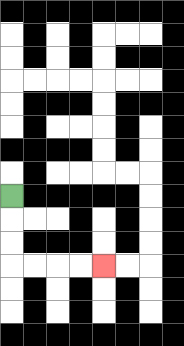{'start': '[0, 8]', 'end': '[4, 11]', 'path_directions': 'D,D,D,R,R,R,R', 'path_coordinates': '[[0, 8], [0, 9], [0, 10], [0, 11], [1, 11], [2, 11], [3, 11], [4, 11]]'}